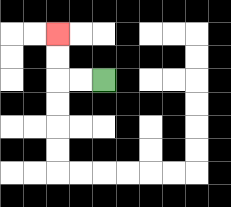{'start': '[4, 3]', 'end': '[2, 1]', 'path_directions': 'L,L,U,U', 'path_coordinates': '[[4, 3], [3, 3], [2, 3], [2, 2], [2, 1]]'}